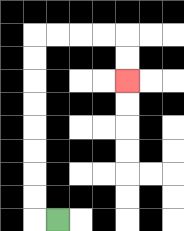{'start': '[2, 9]', 'end': '[5, 3]', 'path_directions': 'L,U,U,U,U,U,U,U,U,R,R,R,R,D,D', 'path_coordinates': '[[2, 9], [1, 9], [1, 8], [1, 7], [1, 6], [1, 5], [1, 4], [1, 3], [1, 2], [1, 1], [2, 1], [3, 1], [4, 1], [5, 1], [5, 2], [5, 3]]'}